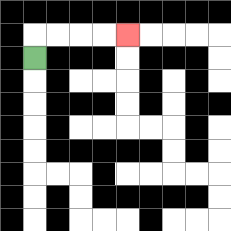{'start': '[1, 2]', 'end': '[5, 1]', 'path_directions': 'U,R,R,R,R', 'path_coordinates': '[[1, 2], [1, 1], [2, 1], [3, 1], [4, 1], [5, 1]]'}